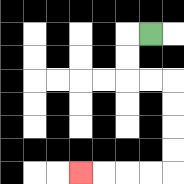{'start': '[6, 1]', 'end': '[3, 7]', 'path_directions': 'L,D,D,R,R,D,D,D,D,L,L,L,L', 'path_coordinates': '[[6, 1], [5, 1], [5, 2], [5, 3], [6, 3], [7, 3], [7, 4], [7, 5], [7, 6], [7, 7], [6, 7], [5, 7], [4, 7], [3, 7]]'}